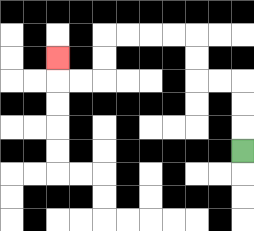{'start': '[10, 6]', 'end': '[2, 2]', 'path_directions': 'U,U,U,L,L,U,U,L,L,L,L,D,D,L,L,U', 'path_coordinates': '[[10, 6], [10, 5], [10, 4], [10, 3], [9, 3], [8, 3], [8, 2], [8, 1], [7, 1], [6, 1], [5, 1], [4, 1], [4, 2], [4, 3], [3, 3], [2, 3], [2, 2]]'}